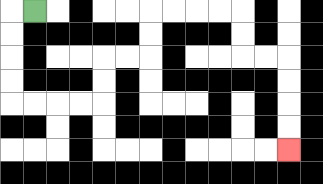{'start': '[1, 0]', 'end': '[12, 6]', 'path_directions': 'L,D,D,D,D,R,R,R,R,U,U,R,R,U,U,R,R,R,R,D,D,R,R,D,D,D,D', 'path_coordinates': '[[1, 0], [0, 0], [0, 1], [0, 2], [0, 3], [0, 4], [1, 4], [2, 4], [3, 4], [4, 4], [4, 3], [4, 2], [5, 2], [6, 2], [6, 1], [6, 0], [7, 0], [8, 0], [9, 0], [10, 0], [10, 1], [10, 2], [11, 2], [12, 2], [12, 3], [12, 4], [12, 5], [12, 6]]'}